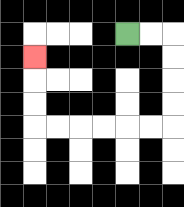{'start': '[5, 1]', 'end': '[1, 2]', 'path_directions': 'R,R,D,D,D,D,L,L,L,L,L,L,U,U,U', 'path_coordinates': '[[5, 1], [6, 1], [7, 1], [7, 2], [7, 3], [7, 4], [7, 5], [6, 5], [5, 5], [4, 5], [3, 5], [2, 5], [1, 5], [1, 4], [1, 3], [1, 2]]'}